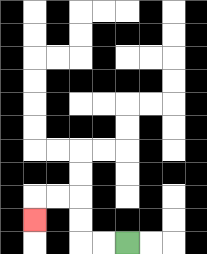{'start': '[5, 10]', 'end': '[1, 9]', 'path_directions': 'L,L,U,U,L,L,D', 'path_coordinates': '[[5, 10], [4, 10], [3, 10], [3, 9], [3, 8], [2, 8], [1, 8], [1, 9]]'}